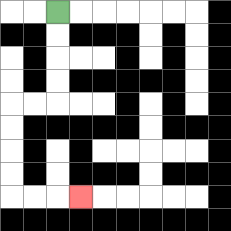{'start': '[2, 0]', 'end': '[3, 8]', 'path_directions': 'D,D,D,D,L,L,D,D,D,D,R,R,R', 'path_coordinates': '[[2, 0], [2, 1], [2, 2], [2, 3], [2, 4], [1, 4], [0, 4], [0, 5], [0, 6], [0, 7], [0, 8], [1, 8], [2, 8], [3, 8]]'}